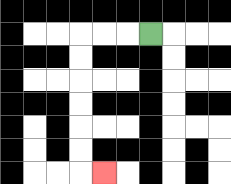{'start': '[6, 1]', 'end': '[4, 7]', 'path_directions': 'L,L,L,D,D,D,D,D,D,R', 'path_coordinates': '[[6, 1], [5, 1], [4, 1], [3, 1], [3, 2], [3, 3], [3, 4], [3, 5], [3, 6], [3, 7], [4, 7]]'}